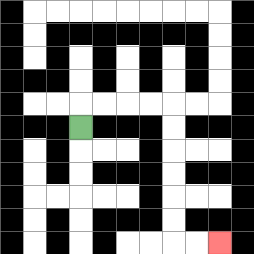{'start': '[3, 5]', 'end': '[9, 10]', 'path_directions': 'U,R,R,R,R,D,D,D,D,D,D,R,R', 'path_coordinates': '[[3, 5], [3, 4], [4, 4], [5, 4], [6, 4], [7, 4], [7, 5], [7, 6], [7, 7], [7, 8], [7, 9], [7, 10], [8, 10], [9, 10]]'}